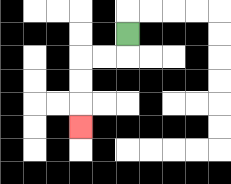{'start': '[5, 1]', 'end': '[3, 5]', 'path_directions': 'D,L,L,D,D,D', 'path_coordinates': '[[5, 1], [5, 2], [4, 2], [3, 2], [3, 3], [3, 4], [3, 5]]'}